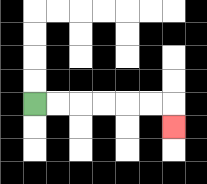{'start': '[1, 4]', 'end': '[7, 5]', 'path_directions': 'R,R,R,R,R,R,D', 'path_coordinates': '[[1, 4], [2, 4], [3, 4], [4, 4], [5, 4], [6, 4], [7, 4], [7, 5]]'}